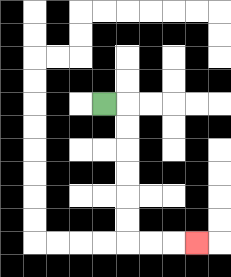{'start': '[4, 4]', 'end': '[8, 10]', 'path_directions': 'R,D,D,D,D,D,D,R,R,R', 'path_coordinates': '[[4, 4], [5, 4], [5, 5], [5, 6], [5, 7], [5, 8], [5, 9], [5, 10], [6, 10], [7, 10], [8, 10]]'}